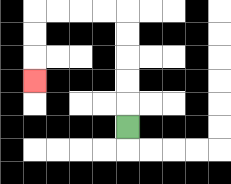{'start': '[5, 5]', 'end': '[1, 3]', 'path_directions': 'U,U,U,U,U,L,L,L,L,D,D,D', 'path_coordinates': '[[5, 5], [5, 4], [5, 3], [5, 2], [5, 1], [5, 0], [4, 0], [3, 0], [2, 0], [1, 0], [1, 1], [1, 2], [1, 3]]'}